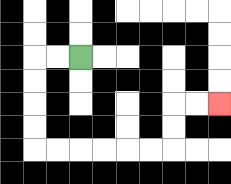{'start': '[3, 2]', 'end': '[9, 4]', 'path_directions': 'L,L,D,D,D,D,R,R,R,R,R,R,U,U,R,R', 'path_coordinates': '[[3, 2], [2, 2], [1, 2], [1, 3], [1, 4], [1, 5], [1, 6], [2, 6], [3, 6], [4, 6], [5, 6], [6, 6], [7, 6], [7, 5], [7, 4], [8, 4], [9, 4]]'}